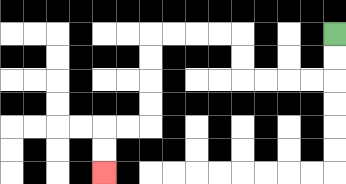{'start': '[14, 1]', 'end': '[4, 7]', 'path_directions': 'D,D,L,L,L,L,U,U,L,L,L,L,D,D,D,D,L,L,D,D', 'path_coordinates': '[[14, 1], [14, 2], [14, 3], [13, 3], [12, 3], [11, 3], [10, 3], [10, 2], [10, 1], [9, 1], [8, 1], [7, 1], [6, 1], [6, 2], [6, 3], [6, 4], [6, 5], [5, 5], [4, 5], [4, 6], [4, 7]]'}